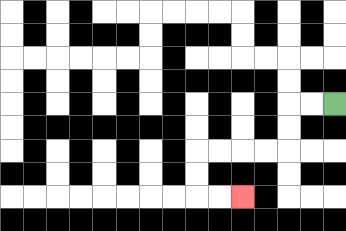{'start': '[14, 4]', 'end': '[10, 8]', 'path_directions': 'L,L,D,D,L,L,L,L,D,D,R,R', 'path_coordinates': '[[14, 4], [13, 4], [12, 4], [12, 5], [12, 6], [11, 6], [10, 6], [9, 6], [8, 6], [8, 7], [8, 8], [9, 8], [10, 8]]'}